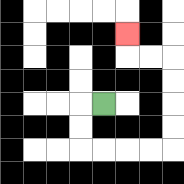{'start': '[4, 4]', 'end': '[5, 1]', 'path_directions': 'L,D,D,R,R,R,R,U,U,U,U,L,L,U', 'path_coordinates': '[[4, 4], [3, 4], [3, 5], [3, 6], [4, 6], [5, 6], [6, 6], [7, 6], [7, 5], [7, 4], [7, 3], [7, 2], [6, 2], [5, 2], [5, 1]]'}